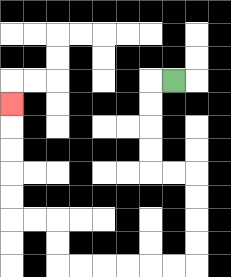{'start': '[7, 3]', 'end': '[0, 4]', 'path_directions': 'L,D,D,D,D,R,R,D,D,D,D,L,L,L,L,L,L,U,U,L,L,U,U,U,U,U', 'path_coordinates': '[[7, 3], [6, 3], [6, 4], [6, 5], [6, 6], [6, 7], [7, 7], [8, 7], [8, 8], [8, 9], [8, 10], [8, 11], [7, 11], [6, 11], [5, 11], [4, 11], [3, 11], [2, 11], [2, 10], [2, 9], [1, 9], [0, 9], [0, 8], [0, 7], [0, 6], [0, 5], [0, 4]]'}